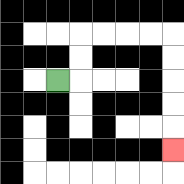{'start': '[2, 3]', 'end': '[7, 6]', 'path_directions': 'R,U,U,R,R,R,R,D,D,D,D,D', 'path_coordinates': '[[2, 3], [3, 3], [3, 2], [3, 1], [4, 1], [5, 1], [6, 1], [7, 1], [7, 2], [7, 3], [7, 4], [7, 5], [7, 6]]'}